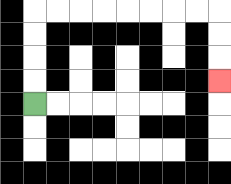{'start': '[1, 4]', 'end': '[9, 3]', 'path_directions': 'U,U,U,U,R,R,R,R,R,R,R,R,D,D,D', 'path_coordinates': '[[1, 4], [1, 3], [1, 2], [1, 1], [1, 0], [2, 0], [3, 0], [4, 0], [5, 0], [6, 0], [7, 0], [8, 0], [9, 0], [9, 1], [9, 2], [9, 3]]'}